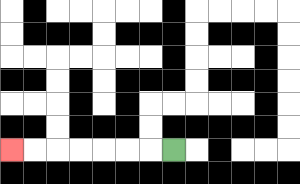{'start': '[7, 6]', 'end': '[0, 6]', 'path_directions': 'L,L,L,L,L,L,L', 'path_coordinates': '[[7, 6], [6, 6], [5, 6], [4, 6], [3, 6], [2, 6], [1, 6], [0, 6]]'}